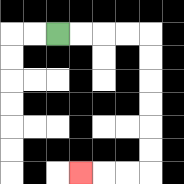{'start': '[2, 1]', 'end': '[3, 7]', 'path_directions': 'R,R,R,R,D,D,D,D,D,D,L,L,L', 'path_coordinates': '[[2, 1], [3, 1], [4, 1], [5, 1], [6, 1], [6, 2], [6, 3], [6, 4], [6, 5], [6, 6], [6, 7], [5, 7], [4, 7], [3, 7]]'}